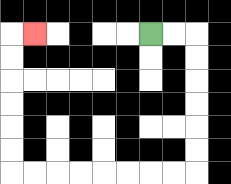{'start': '[6, 1]', 'end': '[1, 1]', 'path_directions': 'R,R,D,D,D,D,D,D,L,L,L,L,L,L,L,L,U,U,U,U,U,U,R', 'path_coordinates': '[[6, 1], [7, 1], [8, 1], [8, 2], [8, 3], [8, 4], [8, 5], [8, 6], [8, 7], [7, 7], [6, 7], [5, 7], [4, 7], [3, 7], [2, 7], [1, 7], [0, 7], [0, 6], [0, 5], [0, 4], [0, 3], [0, 2], [0, 1], [1, 1]]'}